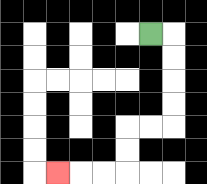{'start': '[6, 1]', 'end': '[2, 7]', 'path_directions': 'R,D,D,D,D,L,L,D,D,L,L,L', 'path_coordinates': '[[6, 1], [7, 1], [7, 2], [7, 3], [7, 4], [7, 5], [6, 5], [5, 5], [5, 6], [5, 7], [4, 7], [3, 7], [2, 7]]'}